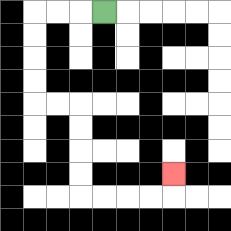{'start': '[4, 0]', 'end': '[7, 7]', 'path_directions': 'L,L,L,D,D,D,D,R,R,D,D,D,D,R,R,R,R,U', 'path_coordinates': '[[4, 0], [3, 0], [2, 0], [1, 0], [1, 1], [1, 2], [1, 3], [1, 4], [2, 4], [3, 4], [3, 5], [3, 6], [3, 7], [3, 8], [4, 8], [5, 8], [6, 8], [7, 8], [7, 7]]'}